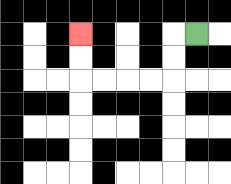{'start': '[8, 1]', 'end': '[3, 1]', 'path_directions': 'L,D,D,L,L,L,L,U,U', 'path_coordinates': '[[8, 1], [7, 1], [7, 2], [7, 3], [6, 3], [5, 3], [4, 3], [3, 3], [3, 2], [3, 1]]'}